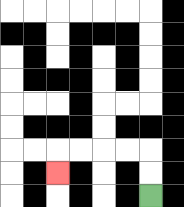{'start': '[6, 8]', 'end': '[2, 7]', 'path_directions': 'U,U,L,L,L,L,D', 'path_coordinates': '[[6, 8], [6, 7], [6, 6], [5, 6], [4, 6], [3, 6], [2, 6], [2, 7]]'}